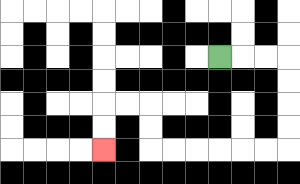{'start': '[9, 2]', 'end': '[4, 6]', 'path_directions': 'R,R,R,D,D,D,D,L,L,L,L,L,L,U,U,L,L,D,D', 'path_coordinates': '[[9, 2], [10, 2], [11, 2], [12, 2], [12, 3], [12, 4], [12, 5], [12, 6], [11, 6], [10, 6], [9, 6], [8, 6], [7, 6], [6, 6], [6, 5], [6, 4], [5, 4], [4, 4], [4, 5], [4, 6]]'}